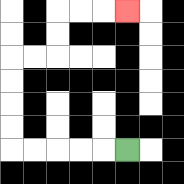{'start': '[5, 6]', 'end': '[5, 0]', 'path_directions': 'L,L,L,L,L,U,U,U,U,R,R,U,U,R,R,R', 'path_coordinates': '[[5, 6], [4, 6], [3, 6], [2, 6], [1, 6], [0, 6], [0, 5], [0, 4], [0, 3], [0, 2], [1, 2], [2, 2], [2, 1], [2, 0], [3, 0], [4, 0], [5, 0]]'}